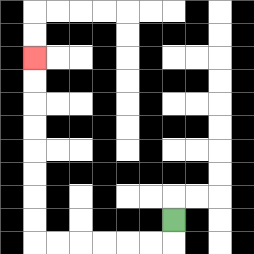{'start': '[7, 9]', 'end': '[1, 2]', 'path_directions': 'D,L,L,L,L,L,L,U,U,U,U,U,U,U,U', 'path_coordinates': '[[7, 9], [7, 10], [6, 10], [5, 10], [4, 10], [3, 10], [2, 10], [1, 10], [1, 9], [1, 8], [1, 7], [1, 6], [1, 5], [1, 4], [1, 3], [1, 2]]'}